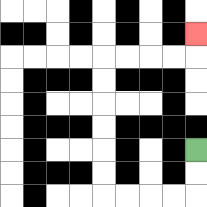{'start': '[8, 6]', 'end': '[8, 1]', 'path_directions': 'D,D,L,L,L,L,U,U,U,U,U,U,R,R,R,R,U', 'path_coordinates': '[[8, 6], [8, 7], [8, 8], [7, 8], [6, 8], [5, 8], [4, 8], [4, 7], [4, 6], [4, 5], [4, 4], [4, 3], [4, 2], [5, 2], [6, 2], [7, 2], [8, 2], [8, 1]]'}